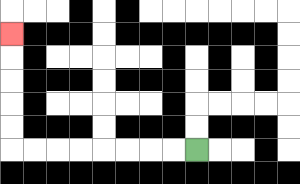{'start': '[8, 6]', 'end': '[0, 1]', 'path_directions': 'L,L,L,L,L,L,L,L,U,U,U,U,U', 'path_coordinates': '[[8, 6], [7, 6], [6, 6], [5, 6], [4, 6], [3, 6], [2, 6], [1, 6], [0, 6], [0, 5], [0, 4], [0, 3], [0, 2], [0, 1]]'}